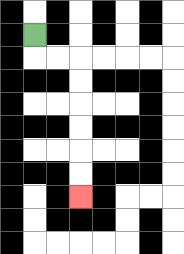{'start': '[1, 1]', 'end': '[3, 8]', 'path_directions': 'D,R,R,D,D,D,D,D,D', 'path_coordinates': '[[1, 1], [1, 2], [2, 2], [3, 2], [3, 3], [3, 4], [3, 5], [3, 6], [3, 7], [3, 8]]'}